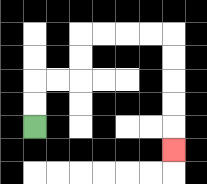{'start': '[1, 5]', 'end': '[7, 6]', 'path_directions': 'U,U,R,R,U,U,R,R,R,R,D,D,D,D,D', 'path_coordinates': '[[1, 5], [1, 4], [1, 3], [2, 3], [3, 3], [3, 2], [3, 1], [4, 1], [5, 1], [6, 1], [7, 1], [7, 2], [7, 3], [7, 4], [7, 5], [7, 6]]'}